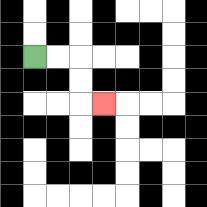{'start': '[1, 2]', 'end': '[4, 4]', 'path_directions': 'R,R,D,D,R', 'path_coordinates': '[[1, 2], [2, 2], [3, 2], [3, 3], [3, 4], [4, 4]]'}